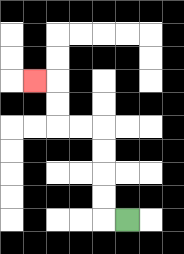{'start': '[5, 9]', 'end': '[1, 3]', 'path_directions': 'L,U,U,U,U,L,L,U,U,L', 'path_coordinates': '[[5, 9], [4, 9], [4, 8], [4, 7], [4, 6], [4, 5], [3, 5], [2, 5], [2, 4], [2, 3], [1, 3]]'}